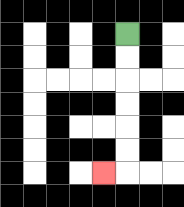{'start': '[5, 1]', 'end': '[4, 7]', 'path_directions': 'D,D,D,D,D,D,L', 'path_coordinates': '[[5, 1], [5, 2], [5, 3], [5, 4], [5, 5], [5, 6], [5, 7], [4, 7]]'}